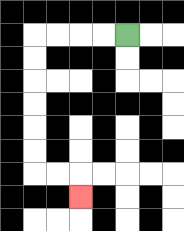{'start': '[5, 1]', 'end': '[3, 8]', 'path_directions': 'L,L,L,L,D,D,D,D,D,D,R,R,D', 'path_coordinates': '[[5, 1], [4, 1], [3, 1], [2, 1], [1, 1], [1, 2], [1, 3], [1, 4], [1, 5], [1, 6], [1, 7], [2, 7], [3, 7], [3, 8]]'}